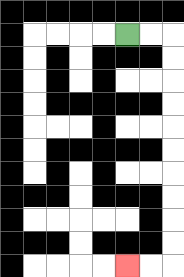{'start': '[5, 1]', 'end': '[5, 11]', 'path_directions': 'R,R,D,D,D,D,D,D,D,D,D,D,L,L', 'path_coordinates': '[[5, 1], [6, 1], [7, 1], [7, 2], [7, 3], [7, 4], [7, 5], [7, 6], [7, 7], [7, 8], [7, 9], [7, 10], [7, 11], [6, 11], [5, 11]]'}